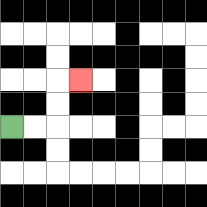{'start': '[0, 5]', 'end': '[3, 3]', 'path_directions': 'R,R,U,U,R', 'path_coordinates': '[[0, 5], [1, 5], [2, 5], [2, 4], [2, 3], [3, 3]]'}